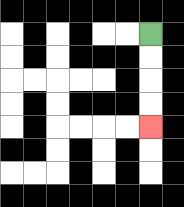{'start': '[6, 1]', 'end': '[6, 5]', 'path_directions': 'D,D,D,D', 'path_coordinates': '[[6, 1], [6, 2], [6, 3], [6, 4], [6, 5]]'}